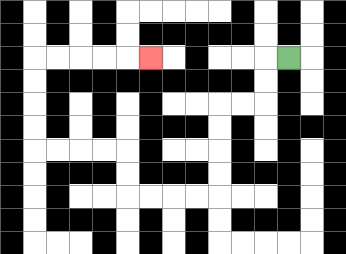{'start': '[12, 2]', 'end': '[6, 2]', 'path_directions': 'L,D,D,L,L,D,D,D,D,L,L,L,L,U,U,L,L,L,L,U,U,U,U,R,R,R,R,R', 'path_coordinates': '[[12, 2], [11, 2], [11, 3], [11, 4], [10, 4], [9, 4], [9, 5], [9, 6], [9, 7], [9, 8], [8, 8], [7, 8], [6, 8], [5, 8], [5, 7], [5, 6], [4, 6], [3, 6], [2, 6], [1, 6], [1, 5], [1, 4], [1, 3], [1, 2], [2, 2], [3, 2], [4, 2], [5, 2], [6, 2]]'}